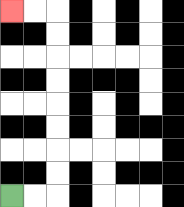{'start': '[0, 8]', 'end': '[0, 0]', 'path_directions': 'R,R,U,U,U,U,U,U,U,U,L,L', 'path_coordinates': '[[0, 8], [1, 8], [2, 8], [2, 7], [2, 6], [2, 5], [2, 4], [2, 3], [2, 2], [2, 1], [2, 0], [1, 0], [0, 0]]'}